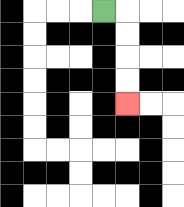{'start': '[4, 0]', 'end': '[5, 4]', 'path_directions': 'R,D,D,D,D', 'path_coordinates': '[[4, 0], [5, 0], [5, 1], [5, 2], [5, 3], [5, 4]]'}